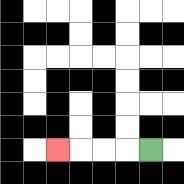{'start': '[6, 6]', 'end': '[2, 6]', 'path_directions': 'L,L,L,L', 'path_coordinates': '[[6, 6], [5, 6], [4, 6], [3, 6], [2, 6]]'}